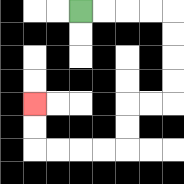{'start': '[3, 0]', 'end': '[1, 4]', 'path_directions': 'R,R,R,R,D,D,D,D,L,L,D,D,L,L,L,L,U,U', 'path_coordinates': '[[3, 0], [4, 0], [5, 0], [6, 0], [7, 0], [7, 1], [7, 2], [7, 3], [7, 4], [6, 4], [5, 4], [5, 5], [5, 6], [4, 6], [3, 6], [2, 6], [1, 6], [1, 5], [1, 4]]'}